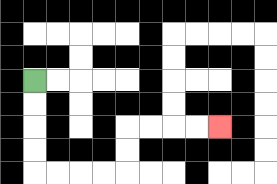{'start': '[1, 3]', 'end': '[9, 5]', 'path_directions': 'D,D,D,D,R,R,R,R,U,U,R,R,R,R', 'path_coordinates': '[[1, 3], [1, 4], [1, 5], [1, 6], [1, 7], [2, 7], [3, 7], [4, 7], [5, 7], [5, 6], [5, 5], [6, 5], [7, 5], [8, 5], [9, 5]]'}